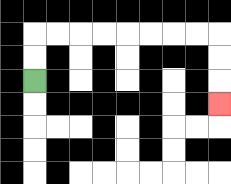{'start': '[1, 3]', 'end': '[9, 4]', 'path_directions': 'U,U,R,R,R,R,R,R,R,R,D,D,D', 'path_coordinates': '[[1, 3], [1, 2], [1, 1], [2, 1], [3, 1], [4, 1], [5, 1], [6, 1], [7, 1], [8, 1], [9, 1], [9, 2], [9, 3], [9, 4]]'}